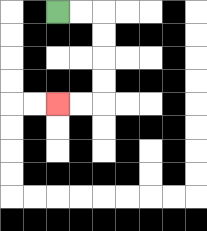{'start': '[2, 0]', 'end': '[2, 4]', 'path_directions': 'R,R,D,D,D,D,L,L', 'path_coordinates': '[[2, 0], [3, 0], [4, 0], [4, 1], [4, 2], [4, 3], [4, 4], [3, 4], [2, 4]]'}